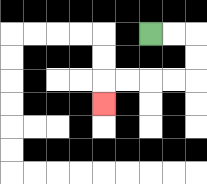{'start': '[6, 1]', 'end': '[4, 4]', 'path_directions': 'R,R,D,D,L,L,L,L,D', 'path_coordinates': '[[6, 1], [7, 1], [8, 1], [8, 2], [8, 3], [7, 3], [6, 3], [5, 3], [4, 3], [4, 4]]'}